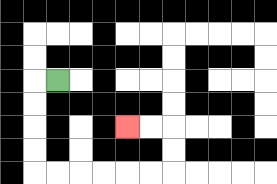{'start': '[2, 3]', 'end': '[5, 5]', 'path_directions': 'L,D,D,D,D,R,R,R,R,R,R,U,U,L,L', 'path_coordinates': '[[2, 3], [1, 3], [1, 4], [1, 5], [1, 6], [1, 7], [2, 7], [3, 7], [4, 7], [5, 7], [6, 7], [7, 7], [7, 6], [7, 5], [6, 5], [5, 5]]'}